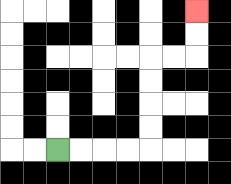{'start': '[2, 6]', 'end': '[8, 0]', 'path_directions': 'R,R,R,R,U,U,U,U,R,R,U,U', 'path_coordinates': '[[2, 6], [3, 6], [4, 6], [5, 6], [6, 6], [6, 5], [6, 4], [6, 3], [6, 2], [7, 2], [8, 2], [8, 1], [8, 0]]'}